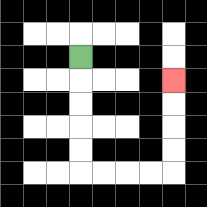{'start': '[3, 2]', 'end': '[7, 3]', 'path_directions': 'D,D,D,D,D,R,R,R,R,U,U,U,U', 'path_coordinates': '[[3, 2], [3, 3], [3, 4], [3, 5], [3, 6], [3, 7], [4, 7], [5, 7], [6, 7], [7, 7], [7, 6], [7, 5], [7, 4], [7, 3]]'}